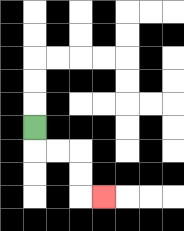{'start': '[1, 5]', 'end': '[4, 8]', 'path_directions': 'D,R,R,D,D,R', 'path_coordinates': '[[1, 5], [1, 6], [2, 6], [3, 6], [3, 7], [3, 8], [4, 8]]'}